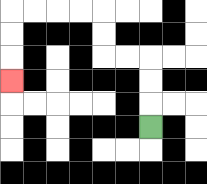{'start': '[6, 5]', 'end': '[0, 3]', 'path_directions': 'U,U,U,L,L,U,U,L,L,L,L,D,D,D', 'path_coordinates': '[[6, 5], [6, 4], [6, 3], [6, 2], [5, 2], [4, 2], [4, 1], [4, 0], [3, 0], [2, 0], [1, 0], [0, 0], [0, 1], [0, 2], [0, 3]]'}